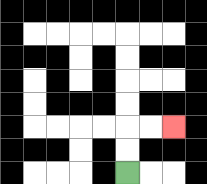{'start': '[5, 7]', 'end': '[7, 5]', 'path_directions': 'U,U,R,R', 'path_coordinates': '[[5, 7], [5, 6], [5, 5], [6, 5], [7, 5]]'}